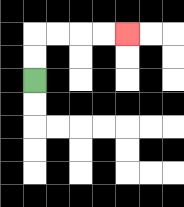{'start': '[1, 3]', 'end': '[5, 1]', 'path_directions': 'U,U,R,R,R,R', 'path_coordinates': '[[1, 3], [1, 2], [1, 1], [2, 1], [3, 1], [4, 1], [5, 1]]'}